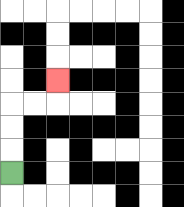{'start': '[0, 7]', 'end': '[2, 3]', 'path_directions': 'U,U,U,R,R,U', 'path_coordinates': '[[0, 7], [0, 6], [0, 5], [0, 4], [1, 4], [2, 4], [2, 3]]'}